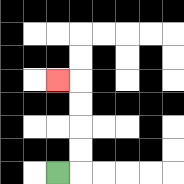{'start': '[2, 7]', 'end': '[2, 3]', 'path_directions': 'R,U,U,U,U,L', 'path_coordinates': '[[2, 7], [3, 7], [3, 6], [3, 5], [3, 4], [3, 3], [2, 3]]'}